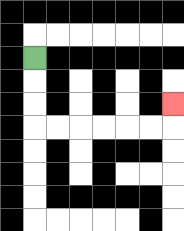{'start': '[1, 2]', 'end': '[7, 4]', 'path_directions': 'D,D,D,R,R,R,R,R,R,U', 'path_coordinates': '[[1, 2], [1, 3], [1, 4], [1, 5], [2, 5], [3, 5], [4, 5], [5, 5], [6, 5], [7, 5], [7, 4]]'}